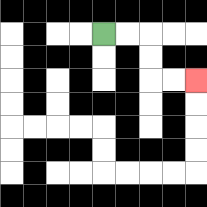{'start': '[4, 1]', 'end': '[8, 3]', 'path_directions': 'R,R,D,D,R,R', 'path_coordinates': '[[4, 1], [5, 1], [6, 1], [6, 2], [6, 3], [7, 3], [8, 3]]'}